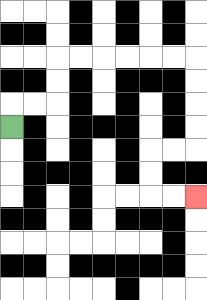{'start': '[0, 5]', 'end': '[8, 8]', 'path_directions': 'U,R,R,U,U,R,R,R,R,R,R,D,D,D,D,L,L,D,D,R,R', 'path_coordinates': '[[0, 5], [0, 4], [1, 4], [2, 4], [2, 3], [2, 2], [3, 2], [4, 2], [5, 2], [6, 2], [7, 2], [8, 2], [8, 3], [8, 4], [8, 5], [8, 6], [7, 6], [6, 6], [6, 7], [6, 8], [7, 8], [8, 8]]'}